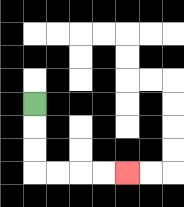{'start': '[1, 4]', 'end': '[5, 7]', 'path_directions': 'D,D,D,R,R,R,R', 'path_coordinates': '[[1, 4], [1, 5], [1, 6], [1, 7], [2, 7], [3, 7], [4, 7], [5, 7]]'}